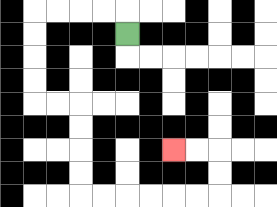{'start': '[5, 1]', 'end': '[7, 6]', 'path_directions': 'U,L,L,L,L,D,D,D,D,R,R,D,D,D,D,R,R,R,R,R,R,U,U,L,L', 'path_coordinates': '[[5, 1], [5, 0], [4, 0], [3, 0], [2, 0], [1, 0], [1, 1], [1, 2], [1, 3], [1, 4], [2, 4], [3, 4], [3, 5], [3, 6], [3, 7], [3, 8], [4, 8], [5, 8], [6, 8], [7, 8], [8, 8], [9, 8], [9, 7], [9, 6], [8, 6], [7, 6]]'}